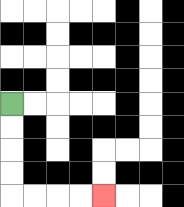{'start': '[0, 4]', 'end': '[4, 8]', 'path_directions': 'D,D,D,D,R,R,R,R', 'path_coordinates': '[[0, 4], [0, 5], [0, 6], [0, 7], [0, 8], [1, 8], [2, 8], [3, 8], [4, 8]]'}